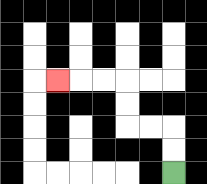{'start': '[7, 7]', 'end': '[2, 3]', 'path_directions': 'U,U,L,L,U,U,L,L,L', 'path_coordinates': '[[7, 7], [7, 6], [7, 5], [6, 5], [5, 5], [5, 4], [5, 3], [4, 3], [3, 3], [2, 3]]'}